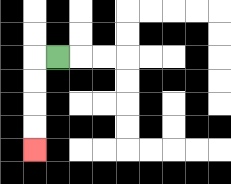{'start': '[2, 2]', 'end': '[1, 6]', 'path_directions': 'L,D,D,D,D', 'path_coordinates': '[[2, 2], [1, 2], [1, 3], [1, 4], [1, 5], [1, 6]]'}